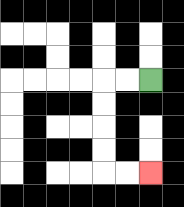{'start': '[6, 3]', 'end': '[6, 7]', 'path_directions': 'L,L,D,D,D,D,R,R', 'path_coordinates': '[[6, 3], [5, 3], [4, 3], [4, 4], [4, 5], [4, 6], [4, 7], [5, 7], [6, 7]]'}